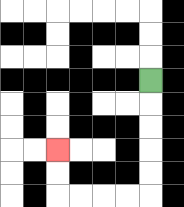{'start': '[6, 3]', 'end': '[2, 6]', 'path_directions': 'D,D,D,D,D,L,L,L,L,U,U', 'path_coordinates': '[[6, 3], [6, 4], [6, 5], [6, 6], [6, 7], [6, 8], [5, 8], [4, 8], [3, 8], [2, 8], [2, 7], [2, 6]]'}